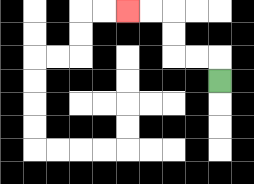{'start': '[9, 3]', 'end': '[5, 0]', 'path_directions': 'U,L,L,U,U,L,L', 'path_coordinates': '[[9, 3], [9, 2], [8, 2], [7, 2], [7, 1], [7, 0], [6, 0], [5, 0]]'}